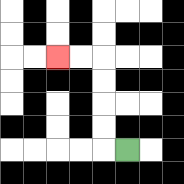{'start': '[5, 6]', 'end': '[2, 2]', 'path_directions': 'L,U,U,U,U,L,L', 'path_coordinates': '[[5, 6], [4, 6], [4, 5], [4, 4], [4, 3], [4, 2], [3, 2], [2, 2]]'}